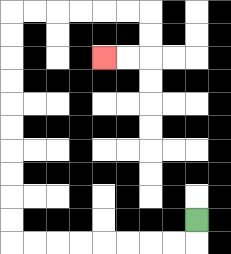{'start': '[8, 9]', 'end': '[4, 2]', 'path_directions': 'D,L,L,L,L,L,L,L,L,U,U,U,U,U,U,U,U,U,U,R,R,R,R,R,R,D,D,L,L', 'path_coordinates': '[[8, 9], [8, 10], [7, 10], [6, 10], [5, 10], [4, 10], [3, 10], [2, 10], [1, 10], [0, 10], [0, 9], [0, 8], [0, 7], [0, 6], [0, 5], [0, 4], [0, 3], [0, 2], [0, 1], [0, 0], [1, 0], [2, 0], [3, 0], [4, 0], [5, 0], [6, 0], [6, 1], [6, 2], [5, 2], [4, 2]]'}